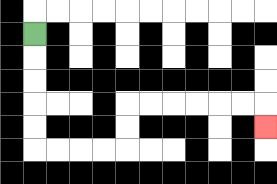{'start': '[1, 1]', 'end': '[11, 5]', 'path_directions': 'D,D,D,D,D,R,R,R,R,U,U,R,R,R,R,R,R,D', 'path_coordinates': '[[1, 1], [1, 2], [1, 3], [1, 4], [1, 5], [1, 6], [2, 6], [3, 6], [4, 6], [5, 6], [5, 5], [5, 4], [6, 4], [7, 4], [8, 4], [9, 4], [10, 4], [11, 4], [11, 5]]'}